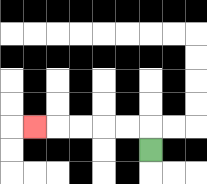{'start': '[6, 6]', 'end': '[1, 5]', 'path_directions': 'U,L,L,L,L,L', 'path_coordinates': '[[6, 6], [6, 5], [5, 5], [4, 5], [3, 5], [2, 5], [1, 5]]'}